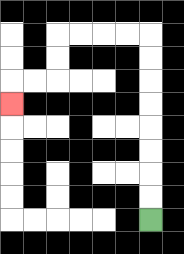{'start': '[6, 9]', 'end': '[0, 4]', 'path_directions': 'U,U,U,U,U,U,U,U,L,L,L,L,D,D,L,L,D', 'path_coordinates': '[[6, 9], [6, 8], [6, 7], [6, 6], [6, 5], [6, 4], [6, 3], [6, 2], [6, 1], [5, 1], [4, 1], [3, 1], [2, 1], [2, 2], [2, 3], [1, 3], [0, 3], [0, 4]]'}